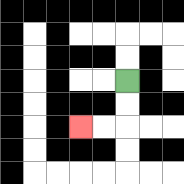{'start': '[5, 3]', 'end': '[3, 5]', 'path_directions': 'D,D,L,L', 'path_coordinates': '[[5, 3], [5, 4], [5, 5], [4, 5], [3, 5]]'}